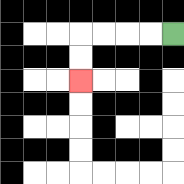{'start': '[7, 1]', 'end': '[3, 3]', 'path_directions': 'L,L,L,L,D,D', 'path_coordinates': '[[7, 1], [6, 1], [5, 1], [4, 1], [3, 1], [3, 2], [3, 3]]'}